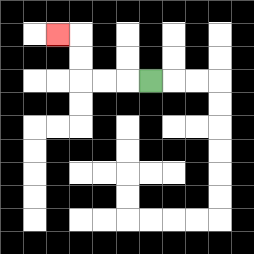{'start': '[6, 3]', 'end': '[2, 1]', 'path_directions': 'L,L,L,U,U,L', 'path_coordinates': '[[6, 3], [5, 3], [4, 3], [3, 3], [3, 2], [3, 1], [2, 1]]'}